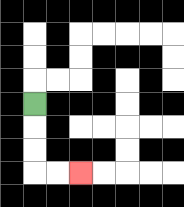{'start': '[1, 4]', 'end': '[3, 7]', 'path_directions': 'D,D,D,R,R', 'path_coordinates': '[[1, 4], [1, 5], [1, 6], [1, 7], [2, 7], [3, 7]]'}